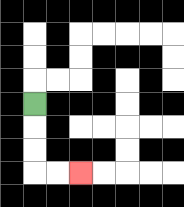{'start': '[1, 4]', 'end': '[3, 7]', 'path_directions': 'D,D,D,R,R', 'path_coordinates': '[[1, 4], [1, 5], [1, 6], [1, 7], [2, 7], [3, 7]]'}